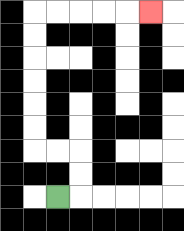{'start': '[2, 8]', 'end': '[6, 0]', 'path_directions': 'R,U,U,L,L,U,U,U,U,U,U,R,R,R,R,R', 'path_coordinates': '[[2, 8], [3, 8], [3, 7], [3, 6], [2, 6], [1, 6], [1, 5], [1, 4], [1, 3], [1, 2], [1, 1], [1, 0], [2, 0], [3, 0], [4, 0], [5, 0], [6, 0]]'}